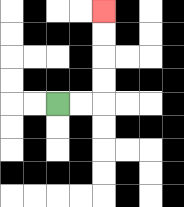{'start': '[2, 4]', 'end': '[4, 0]', 'path_directions': 'R,R,U,U,U,U', 'path_coordinates': '[[2, 4], [3, 4], [4, 4], [4, 3], [4, 2], [4, 1], [4, 0]]'}